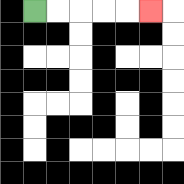{'start': '[1, 0]', 'end': '[6, 0]', 'path_directions': 'R,R,R,R,R', 'path_coordinates': '[[1, 0], [2, 0], [3, 0], [4, 0], [5, 0], [6, 0]]'}